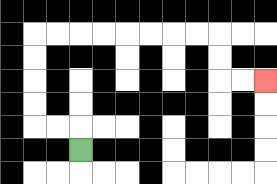{'start': '[3, 6]', 'end': '[11, 3]', 'path_directions': 'U,L,L,U,U,U,U,R,R,R,R,R,R,R,R,D,D,R,R', 'path_coordinates': '[[3, 6], [3, 5], [2, 5], [1, 5], [1, 4], [1, 3], [1, 2], [1, 1], [2, 1], [3, 1], [4, 1], [5, 1], [6, 1], [7, 1], [8, 1], [9, 1], [9, 2], [9, 3], [10, 3], [11, 3]]'}